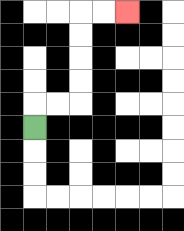{'start': '[1, 5]', 'end': '[5, 0]', 'path_directions': 'U,R,R,U,U,U,U,R,R', 'path_coordinates': '[[1, 5], [1, 4], [2, 4], [3, 4], [3, 3], [3, 2], [3, 1], [3, 0], [4, 0], [5, 0]]'}